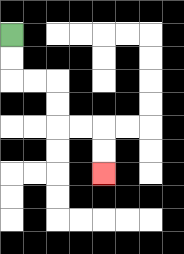{'start': '[0, 1]', 'end': '[4, 7]', 'path_directions': 'D,D,R,R,D,D,R,R,D,D', 'path_coordinates': '[[0, 1], [0, 2], [0, 3], [1, 3], [2, 3], [2, 4], [2, 5], [3, 5], [4, 5], [4, 6], [4, 7]]'}